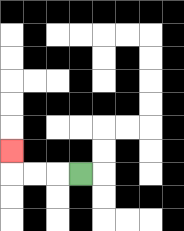{'start': '[3, 7]', 'end': '[0, 6]', 'path_directions': 'L,L,L,U', 'path_coordinates': '[[3, 7], [2, 7], [1, 7], [0, 7], [0, 6]]'}